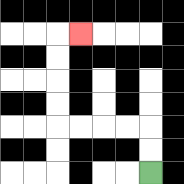{'start': '[6, 7]', 'end': '[3, 1]', 'path_directions': 'U,U,L,L,L,L,U,U,U,U,R', 'path_coordinates': '[[6, 7], [6, 6], [6, 5], [5, 5], [4, 5], [3, 5], [2, 5], [2, 4], [2, 3], [2, 2], [2, 1], [3, 1]]'}